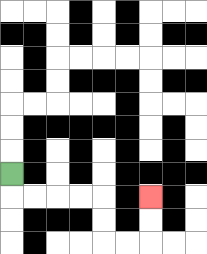{'start': '[0, 7]', 'end': '[6, 8]', 'path_directions': 'D,R,R,R,R,D,D,R,R,U,U', 'path_coordinates': '[[0, 7], [0, 8], [1, 8], [2, 8], [3, 8], [4, 8], [4, 9], [4, 10], [5, 10], [6, 10], [6, 9], [6, 8]]'}